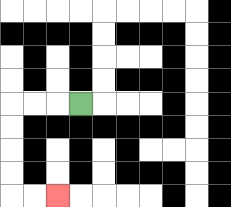{'start': '[3, 4]', 'end': '[2, 8]', 'path_directions': 'L,L,L,D,D,D,D,R,R', 'path_coordinates': '[[3, 4], [2, 4], [1, 4], [0, 4], [0, 5], [0, 6], [0, 7], [0, 8], [1, 8], [2, 8]]'}